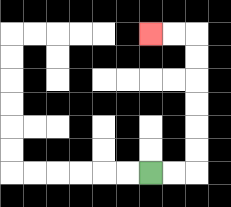{'start': '[6, 7]', 'end': '[6, 1]', 'path_directions': 'R,R,U,U,U,U,U,U,L,L', 'path_coordinates': '[[6, 7], [7, 7], [8, 7], [8, 6], [8, 5], [8, 4], [8, 3], [8, 2], [8, 1], [7, 1], [6, 1]]'}